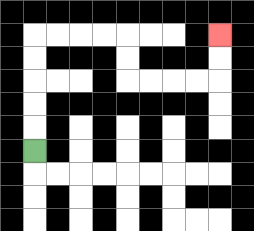{'start': '[1, 6]', 'end': '[9, 1]', 'path_directions': 'U,U,U,U,U,R,R,R,R,D,D,R,R,R,R,U,U', 'path_coordinates': '[[1, 6], [1, 5], [1, 4], [1, 3], [1, 2], [1, 1], [2, 1], [3, 1], [4, 1], [5, 1], [5, 2], [5, 3], [6, 3], [7, 3], [8, 3], [9, 3], [9, 2], [9, 1]]'}